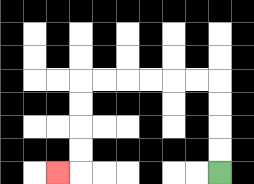{'start': '[9, 7]', 'end': '[2, 7]', 'path_directions': 'U,U,U,U,L,L,L,L,L,L,D,D,D,D,L', 'path_coordinates': '[[9, 7], [9, 6], [9, 5], [9, 4], [9, 3], [8, 3], [7, 3], [6, 3], [5, 3], [4, 3], [3, 3], [3, 4], [3, 5], [3, 6], [3, 7], [2, 7]]'}